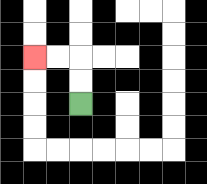{'start': '[3, 4]', 'end': '[1, 2]', 'path_directions': 'U,U,L,L', 'path_coordinates': '[[3, 4], [3, 3], [3, 2], [2, 2], [1, 2]]'}